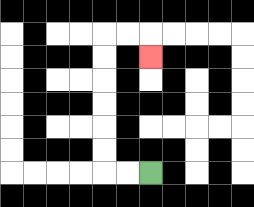{'start': '[6, 7]', 'end': '[6, 2]', 'path_directions': 'L,L,U,U,U,U,U,U,R,R,D', 'path_coordinates': '[[6, 7], [5, 7], [4, 7], [4, 6], [4, 5], [4, 4], [4, 3], [4, 2], [4, 1], [5, 1], [6, 1], [6, 2]]'}